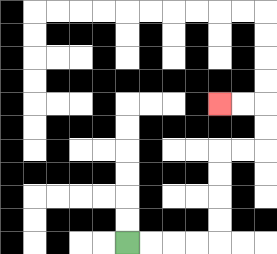{'start': '[5, 10]', 'end': '[9, 4]', 'path_directions': 'R,R,R,R,U,U,U,U,R,R,U,U,L,L', 'path_coordinates': '[[5, 10], [6, 10], [7, 10], [8, 10], [9, 10], [9, 9], [9, 8], [9, 7], [9, 6], [10, 6], [11, 6], [11, 5], [11, 4], [10, 4], [9, 4]]'}